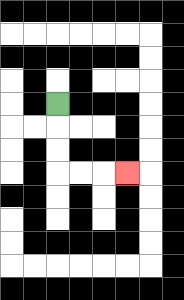{'start': '[2, 4]', 'end': '[5, 7]', 'path_directions': 'D,D,D,R,R,R', 'path_coordinates': '[[2, 4], [2, 5], [2, 6], [2, 7], [3, 7], [4, 7], [5, 7]]'}